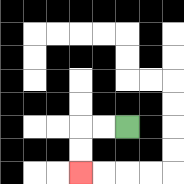{'start': '[5, 5]', 'end': '[3, 7]', 'path_directions': 'L,L,D,D', 'path_coordinates': '[[5, 5], [4, 5], [3, 5], [3, 6], [3, 7]]'}